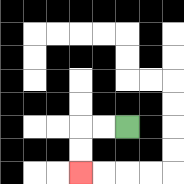{'start': '[5, 5]', 'end': '[3, 7]', 'path_directions': 'L,L,D,D', 'path_coordinates': '[[5, 5], [4, 5], [3, 5], [3, 6], [3, 7]]'}